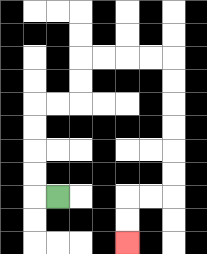{'start': '[2, 8]', 'end': '[5, 10]', 'path_directions': 'L,U,U,U,U,R,R,U,U,R,R,R,R,D,D,D,D,D,D,L,L,D,D', 'path_coordinates': '[[2, 8], [1, 8], [1, 7], [1, 6], [1, 5], [1, 4], [2, 4], [3, 4], [3, 3], [3, 2], [4, 2], [5, 2], [6, 2], [7, 2], [7, 3], [7, 4], [7, 5], [7, 6], [7, 7], [7, 8], [6, 8], [5, 8], [5, 9], [5, 10]]'}